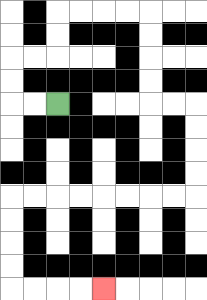{'start': '[2, 4]', 'end': '[4, 12]', 'path_directions': 'L,L,U,U,R,R,U,U,R,R,R,R,D,D,D,D,R,R,D,D,D,D,L,L,L,L,L,L,L,L,D,D,D,D,R,R,R,R', 'path_coordinates': '[[2, 4], [1, 4], [0, 4], [0, 3], [0, 2], [1, 2], [2, 2], [2, 1], [2, 0], [3, 0], [4, 0], [5, 0], [6, 0], [6, 1], [6, 2], [6, 3], [6, 4], [7, 4], [8, 4], [8, 5], [8, 6], [8, 7], [8, 8], [7, 8], [6, 8], [5, 8], [4, 8], [3, 8], [2, 8], [1, 8], [0, 8], [0, 9], [0, 10], [0, 11], [0, 12], [1, 12], [2, 12], [3, 12], [4, 12]]'}